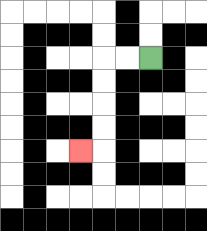{'start': '[6, 2]', 'end': '[3, 6]', 'path_directions': 'L,L,D,D,D,D,L', 'path_coordinates': '[[6, 2], [5, 2], [4, 2], [4, 3], [4, 4], [4, 5], [4, 6], [3, 6]]'}